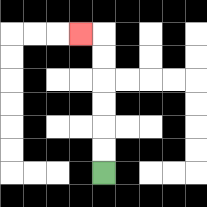{'start': '[4, 7]', 'end': '[3, 1]', 'path_directions': 'U,U,U,U,U,U,L', 'path_coordinates': '[[4, 7], [4, 6], [4, 5], [4, 4], [4, 3], [4, 2], [4, 1], [3, 1]]'}